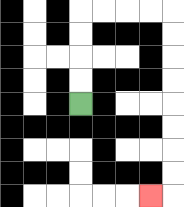{'start': '[3, 4]', 'end': '[6, 8]', 'path_directions': 'U,U,U,U,R,R,R,R,D,D,D,D,D,D,D,D,L', 'path_coordinates': '[[3, 4], [3, 3], [3, 2], [3, 1], [3, 0], [4, 0], [5, 0], [6, 0], [7, 0], [7, 1], [7, 2], [7, 3], [7, 4], [7, 5], [7, 6], [7, 7], [7, 8], [6, 8]]'}